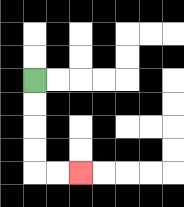{'start': '[1, 3]', 'end': '[3, 7]', 'path_directions': 'D,D,D,D,R,R', 'path_coordinates': '[[1, 3], [1, 4], [1, 5], [1, 6], [1, 7], [2, 7], [3, 7]]'}